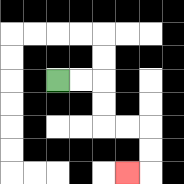{'start': '[2, 3]', 'end': '[5, 7]', 'path_directions': 'R,R,D,D,R,R,D,D,L', 'path_coordinates': '[[2, 3], [3, 3], [4, 3], [4, 4], [4, 5], [5, 5], [6, 5], [6, 6], [6, 7], [5, 7]]'}